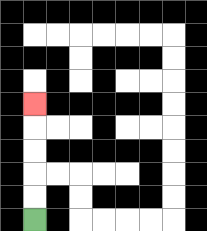{'start': '[1, 9]', 'end': '[1, 4]', 'path_directions': 'U,U,U,U,U', 'path_coordinates': '[[1, 9], [1, 8], [1, 7], [1, 6], [1, 5], [1, 4]]'}